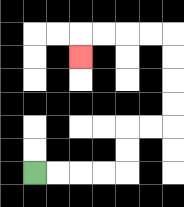{'start': '[1, 7]', 'end': '[3, 2]', 'path_directions': 'R,R,R,R,U,U,R,R,U,U,U,U,L,L,L,L,D', 'path_coordinates': '[[1, 7], [2, 7], [3, 7], [4, 7], [5, 7], [5, 6], [5, 5], [6, 5], [7, 5], [7, 4], [7, 3], [7, 2], [7, 1], [6, 1], [5, 1], [4, 1], [3, 1], [3, 2]]'}